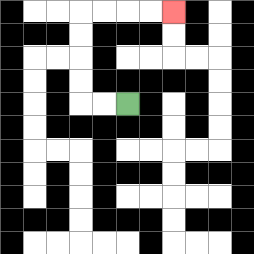{'start': '[5, 4]', 'end': '[7, 0]', 'path_directions': 'L,L,U,U,U,U,R,R,R,R', 'path_coordinates': '[[5, 4], [4, 4], [3, 4], [3, 3], [3, 2], [3, 1], [3, 0], [4, 0], [5, 0], [6, 0], [7, 0]]'}